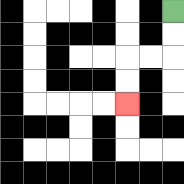{'start': '[7, 0]', 'end': '[5, 4]', 'path_directions': 'D,D,L,L,D,D', 'path_coordinates': '[[7, 0], [7, 1], [7, 2], [6, 2], [5, 2], [5, 3], [5, 4]]'}